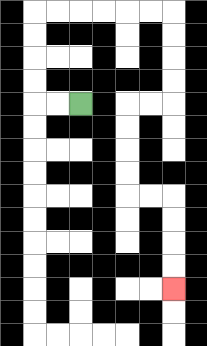{'start': '[3, 4]', 'end': '[7, 12]', 'path_directions': 'L,L,U,U,U,U,R,R,R,R,R,R,D,D,D,D,L,L,D,D,D,D,R,R,D,D,D,D', 'path_coordinates': '[[3, 4], [2, 4], [1, 4], [1, 3], [1, 2], [1, 1], [1, 0], [2, 0], [3, 0], [4, 0], [5, 0], [6, 0], [7, 0], [7, 1], [7, 2], [7, 3], [7, 4], [6, 4], [5, 4], [5, 5], [5, 6], [5, 7], [5, 8], [6, 8], [7, 8], [7, 9], [7, 10], [7, 11], [7, 12]]'}